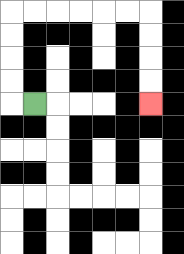{'start': '[1, 4]', 'end': '[6, 4]', 'path_directions': 'L,U,U,U,U,R,R,R,R,R,R,D,D,D,D', 'path_coordinates': '[[1, 4], [0, 4], [0, 3], [0, 2], [0, 1], [0, 0], [1, 0], [2, 0], [3, 0], [4, 0], [5, 0], [6, 0], [6, 1], [6, 2], [6, 3], [6, 4]]'}